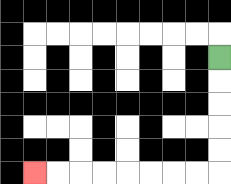{'start': '[9, 2]', 'end': '[1, 7]', 'path_directions': 'D,D,D,D,D,L,L,L,L,L,L,L,L', 'path_coordinates': '[[9, 2], [9, 3], [9, 4], [9, 5], [9, 6], [9, 7], [8, 7], [7, 7], [6, 7], [5, 7], [4, 7], [3, 7], [2, 7], [1, 7]]'}